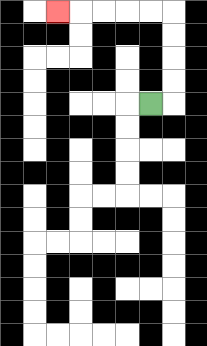{'start': '[6, 4]', 'end': '[2, 0]', 'path_directions': 'R,U,U,U,U,L,L,L,L,L', 'path_coordinates': '[[6, 4], [7, 4], [7, 3], [7, 2], [7, 1], [7, 0], [6, 0], [5, 0], [4, 0], [3, 0], [2, 0]]'}